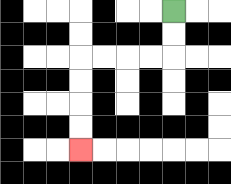{'start': '[7, 0]', 'end': '[3, 6]', 'path_directions': 'D,D,L,L,L,L,D,D,D,D', 'path_coordinates': '[[7, 0], [7, 1], [7, 2], [6, 2], [5, 2], [4, 2], [3, 2], [3, 3], [3, 4], [3, 5], [3, 6]]'}